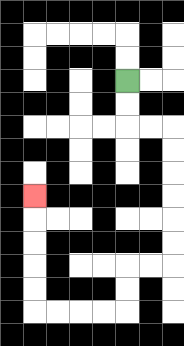{'start': '[5, 3]', 'end': '[1, 8]', 'path_directions': 'D,D,R,R,D,D,D,D,D,D,L,L,D,D,L,L,L,L,U,U,U,U,U', 'path_coordinates': '[[5, 3], [5, 4], [5, 5], [6, 5], [7, 5], [7, 6], [7, 7], [7, 8], [7, 9], [7, 10], [7, 11], [6, 11], [5, 11], [5, 12], [5, 13], [4, 13], [3, 13], [2, 13], [1, 13], [1, 12], [1, 11], [1, 10], [1, 9], [1, 8]]'}